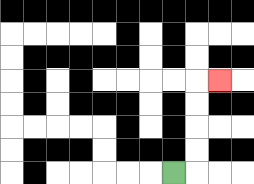{'start': '[7, 7]', 'end': '[9, 3]', 'path_directions': 'R,U,U,U,U,R', 'path_coordinates': '[[7, 7], [8, 7], [8, 6], [8, 5], [8, 4], [8, 3], [9, 3]]'}